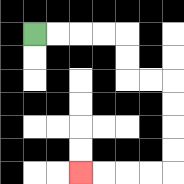{'start': '[1, 1]', 'end': '[3, 7]', 'path_directions': 'R,R,R,R,D,D,R,R,D,D,D,D,L,L,L,L', 'path_coordinates': '[[1, 1], [2, 1], [3, 1], [4, 1], [5, 1], [5, 2], [5, 3], [6, 3], [7, 3], [7, 4], [7, 5], [7, 6], [7, 7], [6, 7], [5, 7], [4, 7], [3, 7]]'}